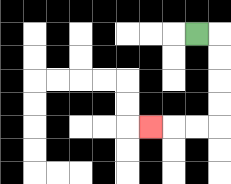{'start': '[8, 1]', 'end': '[6, 5]', 'path_directions': 'R,D,D,D,D,L,L,L', 'path_coordinates': '[[8, 1], [9, 1], [9, 2], [9, 3], [9, 4], [9, 5], [8, 5], [7, 5], [6, 5]]'}